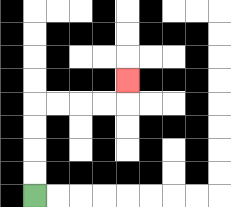{'start': '[1, 8]', 'end': '[5, 3]', 'path_directions': 'U,U,U,U,R,R,R,R,U', 'path_coordinates': '[[1, 8], [1, 7], [1, 6], [1, 5], [1, 4], [2, 4], [3, 4], [4, 4], [5, 4], [5, 3]]'}